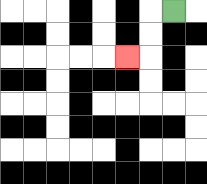{'start': '[7, 0]', 'end': '[5, 2]', 'path_directions': 'L,D,D,L', 'path_coordinates': '[[7, 0], [6, 0], [6, 1], [6, 2], [5, 2]]'}